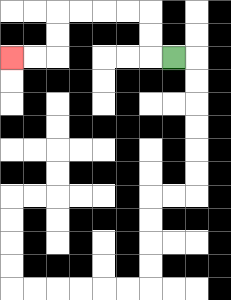{'start': '[7, 2]', 'end': '[0, 2]', 'path_directions': 'L,U,U,L,L,L,L,D,D,L,L', 'path_coordinates': '[[7, 2], [6, 2], [6, 1], [6, 0], [5, 0], [4, 0], [3, 0], [2, 0], [2, 1], [2, 2], [1, 2], [0, 2]]'}